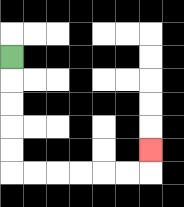{'start': '[0, 2]', 'end': '[6, 6]', 'path_directions': 'D,D,D,D,D,R,R,R,R,R,R,U', 'path_coordinates': '[[0, 2], [0, 3], [0, 4], [0, 5], [0, 6], [0, 7], [1, 7], [2, 7], [3, 7], [4, 7], [5, 7], [6, 7], [6, 6]]'}